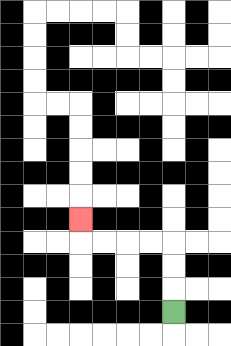{'start': '[7, 13]', 'end': '[3, 9]', 'path_directions': 'U,U,U,L,L,L,L,U', 'path_coordinates': '[[7, 13], [7, 12], [7, 11], [7, 10], [6, 10], [5, 10], [4, 10], [3, 10], [3, 9]]'}